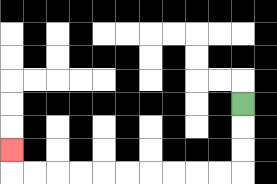{'start': '[10, 4]', 'end': '[0, 6]', 'path_directions': 'D,D,D,L,L,L,L,L,L,L,L,L,L,U', 'path_coordinates': '[[10, 4], [10, 5], [10, 6], [10, 7], [9, 7], [8, 7], [7, 7], [6, 7], [5, 7], [4, 7], [3, 7], [2, 7], [1, 7], [0, 7], [0, 6]]'}